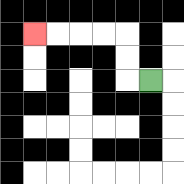{'start': '[6, 3]', 'end': '[1, 1]', 'path_directions': 'L,U,U,L,L,L,L', 'path_coordinates': '[[6, 3], [5, 3], [5, 2], [5, 1], [4, 1], [3, 1], [2, 1], [1, 1]]'}